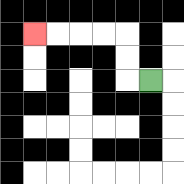{'start': '[6, 3]', 'end': '[1, 1]', 'path_directions': 'L,U,U,L,L,L,L', 'path_coordinates': '[[6, 3], [5, 3], [5, 2], [5, 1], [4, 1], [3, 1], [2, 1], [1, 1]]'}